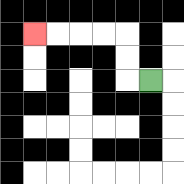{'start': '[6, 3]', 'end': '[1, 1]', 'path_directions': 'L,U,U,L,L,L,L', 'path_coordinates': '[[6, 3], [5, 3], [5, 2], [5, 1], [4, 1], [3, 1], [2, 1], [1, 1]]'}